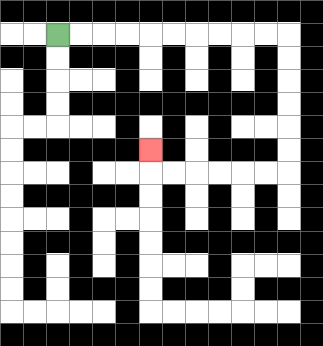{'start': '[2, 1]', 'end': '[6, 6]', 'path_directions': 'R,R,R,R,R,R,R,R,R,R,D,D,D,D,D,D,L,L,L,L,L,L,U', 'path_coordinates': '[[2, 1], [3, 1], [4, 1], [5, 1], [6, 1], [7, 1], [8, 1], [9, 1], [10, 1], [11, 1], [12, 1], [12, 2], [12, 3], [12, 4], [12, 5], [12, 6], [12, 7], [11, 7], [10, 7], [9, 7], [8, 7], [7, 7], [6, 7], [6, 6]]'}